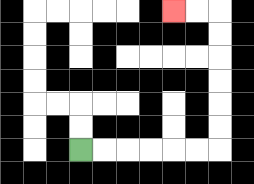{'start': '[3, 6]', 'end': '[7, 0]', 'path_directions': 'R,R,R,R,R,R,U,U,U,U,U,U,L,L', 'path_coordinates': '[[3, 6], [4, 6], [5, 6], [6, 6], [7, 6], [8, 6], [9, 6], [9, 5], [9, 4], [9, 3], [9, 2], [9, 1], [9, 0], [8, 0], [7, 0]]'}